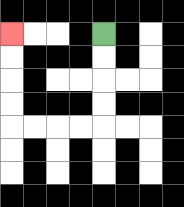{'start': '[4, 1]', 'end': '[0, 1]', 'path_directions': 'D,D,D,D,L,L,L,L,U,U,U,U', 'path_coordinates': '[[4, 1], [4, 2], [4, 3], [4, 4], [4, 5], [3, 5], [2, 5], [1, 5], [0, 5], [0, 4], [0, 3], [0, 2], [0, 1]]'}